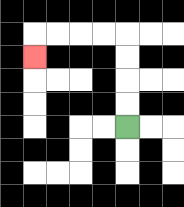{'start': '[5, 5]', 'end': '[1, 2]', 'path_directions': 'U,U,U,U,L,L,L,L,D', 'path_coordinates': '[[5, 5], [5, 4], [5, 3], [5, 2], [5, 1], [4, 1], [3, 1], [2, 1], [1, 1], [1, 2]]'}